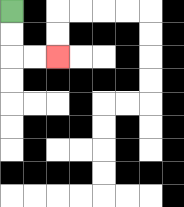{'start': '[0, 0]', 'end': '[2, 2]', 'path_directions': 'D,D,R,R', 'path_coordinates': '[[0, 0], [0, 1], [0, 2], [1, 2], [2, 2]]'}